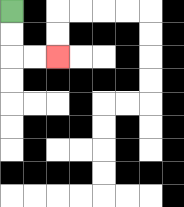{'start': '[0, 0]', 'end': '[2, 2]', 'path_directions': 'D,D,R,R', 'path_coordinates': '[[0, 0], [0, 1], [0, 2], [1, 2], [2, 2]]'}